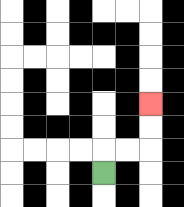{'start': '[4, 7]', 'end': '[6, 4]', 'path_directions': 'U,R,R,U,U', 'path_coordinates': '[[4, 7], [4, 6], [5, 6], [6, 6], [6, 5], [6, 4]]'}